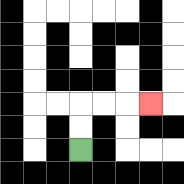{'start': '[3, 6]', 'end': '[6, 4]', 'path_directions': 'U,U,R,R,R', 'path_coordinates': '[[3, 6], [3, 5], [3, 4], [4, 4], [5, 4], [6, 4]]'}